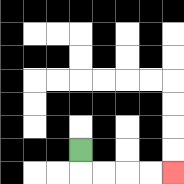{'start': '[3, 6]', 'end': '[7, 7]', 'path_directions': 'D,R,R,R,R', 'path_coordinates': '[[3, 6], [3, 7], [4, 7], [5, 7], [6, 7], [7, 7]]'}